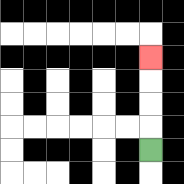{'start': '[6, 6]', 'end': '[6, 2]', 'path_directions': 'U,U,U,U', 'path_coordinates': '[[6, 6], [6, 5], [6, 4], [6, 3], [6, 2]]'}